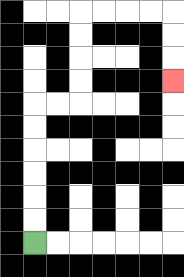{'start': '[1, 10]', 'end': '[7, 3]', 'path_directions': 'U,U,U,U,U,U,R,R,U,U,U,U,R,R,R,R,D,D,D', 'path_coordinates': '[[1, 10], [1, 9], [1, 8], [1, 7], [1, 6], [1, 5], [1, 4], [2, 4], [3, 4], [3, 3], [3, 2], [3, 1], [3, 0], [4, 0], [5, 0], [6, 0], [7, 0], [7, 1], [7, 2], [7, 3]]'}